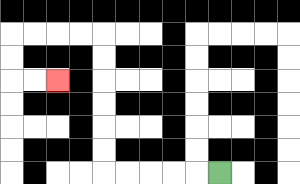{'start': '[9, 7]', 'end': '[2, 3]', 'path_directions': 'L,L,L,L,L,U,U,U,U,U,U,L,L,L,L,D,D,R,R', 'path_coordinates': '[[9, 7], [8, 7], [7, 7], [6, 7], [5, 7], [4, 7], [4, 6], [4, 5], [4, 4], [4, 3], [4, 2], [4, 1], [3, 1], [2, 1], [1, 1], [0, 1], [0, 2], [0, 3], [1, 3], [2, 3]]'}